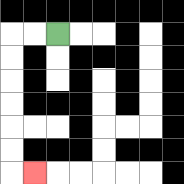{'start': '[2, 1]', 'end': '[1, 7]', 'path_directions': 'L,L,D,D,D,D,D,D,R', 'path_coordinates': '[[2, 1], [1, 1], [0, 1], [0, 2], [0, 3], [0, 4], [0, 5], [0, 6], [0, 7], [1, 7]]'}